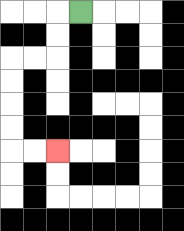{'start': '[3, 0]', 'end': '[2, 6]', 'path_directions': 'L,D,D,L,L,D,D,D,D,R,R', 'path_coordinates': '[[3, 0], [2, 0], [2, 1], [2, 2], [1, 2], [0, 2], [0, 3], [0, 4], [0, 5], [0, 6], [1, 6], [2, 6]]'}